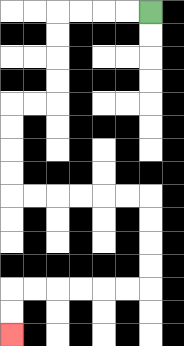{'start': '[6, 0]', 'end': '[0, 14]', 'path_directions': 'L,L,L,L,D,D,D,D,L,L,D,D,D,D,R,R,R,R,R,R,D,D,D,D,L,L,L,L,L,L,D,D', 'path_coordinates': '[[6, 0], [5, 0], [4, 0], [3, 0], [2, 0], [2, 1], [2, 2], [2, 3], [2, 4], [1, 4], [0, 4], [0, 5], [0, 6], [0, 7], [0, 8], [1, 8], [2, 8], [3, 8], [4, 8], [5, 8], [6, 8], [6, 9], [6, 10], [6, 11], [6, 12], [5, 12], [4, 12], [3, 12], [2, 12], [1, 12], [0, 12], [0, 13], [0, 14]]'}